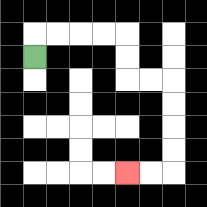{'start': '[1, 2]', 'end': '[5, 7]', 'path_directions': 'U,R,R,R,R,D,D,R,R,D,D,D,D,L,L', 'path_coordinates': '[[1, 2], [1, 1], [2, 1], [3, 1], [4, 1], [5, 1], [5, 2], [5, 3], [6, 3], [7, 3], [7, 4], [7, 5], [7, 6], [7, 7], [6, 7], [5, 7]]'}